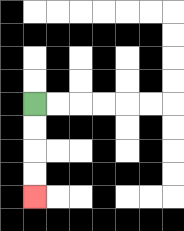{'start': '[1, 4]', 'end': '[1, 8]', 'path_directions': 'D,D,D,D', 'path_coordinates': '[[1, 4], [1, 5], [1, 6], [1, 7], [1, 8]]'}